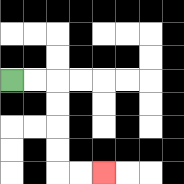{'start': '[0, 3]', 'end': '[4, 7]', 'path_directions': 'R,R,D,D,D,D,R,R', 'path_coordinates': '[[0, 3], [1, 3], [2, 3], [2, 4], [2, 5], [2, 6], [2, 7], [3, 7], [4, 7]]'}